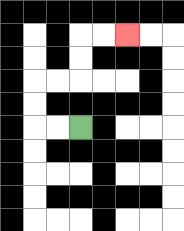{'start': '[3, 5]', 'end': '[5, 1]', 'path_directions': 'L,L,U,U,R,R,U,U,R,R', 'path_coordinates': '[[3, 5], [2, 5], [1, 5], [1, 4], [1, 3], [2, 3], [3, 3], [3, 2], [3, 1], [4, 1], [5, 1]]'}